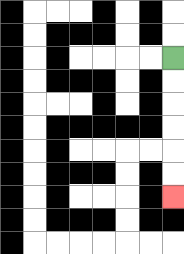{'start': '[7, 2]', 'end': '[7, 8]', 'path_directions': 'D,D,D,D,D,D', 'path_coordinates': '[[7, 2], [7, 3], [7, 4], [7, 5], [7, 6], [7, 7], [7, 8]]'}